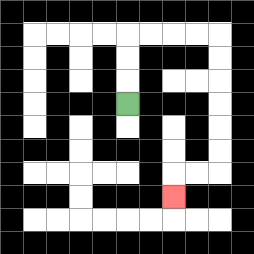{'start': '[5, 4]', 'end': '[7, 8]', 'path_directions': 'U,U,U,R,R,R,R,D,D,D,D,D,D,L,L,D', 'path_coordinates': '[[5, 4], [5, 3], [5, 2], [5, 1], [6, 1], [7, 1], [8, 1], [9, 1], [9, 2], [9, 3], [9, 4], [9, 5], [9, 6], [9, 7], [8, 7], [7, 7], [7, 8]]'}